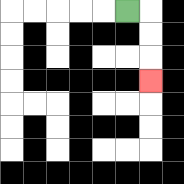{'start': '[5, 0]', 'end': '[6, 3]', 'path_directions': 'R,D,D,D', 'path_coordinates': '[[5, 0], [6, 0], [6, 1], [6, 2], [6, 3]]'}